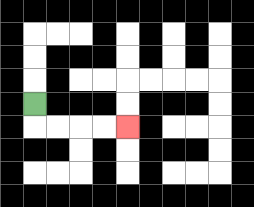{'start': '[1, 4]', 'end': '[5, 5]', 'path_directions': 'D,R,R,R,R', 'path_coordinates': '[[1, 4], [1, 5], [2, 5], [3, 5], [4, 5], [5, 5]]'}